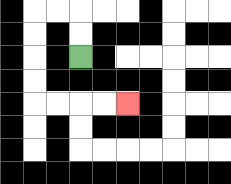{'start': '[3, 2]', 'end': '[5, 4]', 'path_directions': 'U,U,L,L,D,D,D,D,R,R,R,R', 'path_coordinates': '[[3, 2], [3, 1], [3, 0], [2, 0], [1, 0], [1, 1], [1, 2], [1, 3], [1, 4], [2, 4], [3, 4], [4, 4], [5, 4]]'}